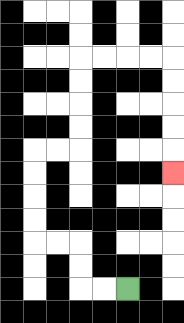{'start': '[5, 12]', 'end': '[7, 7]', 'path_directions': 'L,L,U,U,L,L,U,U,U,U,R,R,U,U,U,U,R,R,R,R,D,D,D,D,D', 'path_coordinates': '[[5, 12], [4, 12], [3, 12], [3, 11], [3, 10], [2, 10], [1, 10], [1, 9], [1, 8], [1, 7], [1, 6], [2, 6], [3, 6], [3, 5], [3, 4], [3, 3], [3, 2], [4, 2], [5, 2], [6, 2], [7, 2], [7, 3], [7, 4], [7, 5], [7, 6], [7, 7]]'}